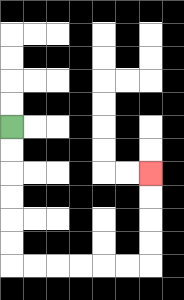{'start': '[0, 5]', 'end': '[6, 7]', 'path_directions': 'D,D,D,D,D,D,R,R,R,R,R,R,U,U,U,U', 'path_coordinates': '[[0, 5], [0, 6], [0, 7], [0, 8], [0, 9], [0, 10], [0, 11], [1, 11], [2, 11], [3, 11], [4, 11], [5, 11], [6, 11], [6, 10], [6, 9], [6, 8], [6, 7]]'}